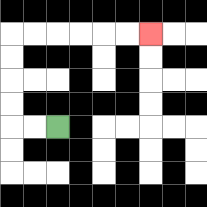{'start': '[2, 5]', 'end': '[6, 1]', 'path_directions': 'L,L,U,U,U,U,R,R,R,R,R,R', 'path_coordinates': '[[2, 5], [1, 5], [0, 5], [0, 4], [0, 3], [0, 2], [0, 1], [1, 1], [2, 1], [3, 1], [4, 1], [5, 1], [6, 1]]'}